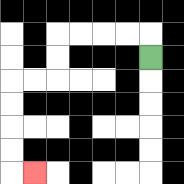{'start': '[6, 2]', 'end': '[1, 7]', 'path_directions': 'U,L,L,L,L,D,D,L,L,D,D,D,D,R', 'path_coordinates': '[[6, 2], [6, 1], [5, 1], [4, 1], [3, 1], [2, 1], [2, 2], [2, 3], [1, 3], [0, 3], [0, 4], [0, 5], [0, 6], [0, 7], [1, 7]]'}